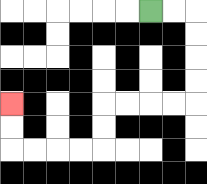{'start': '[6, 0]', 'end': '[0, 4]', 'path_directions': 'R,R,D,D,D,D,L,L,L,L,D,D,L,L,L,L,U,U', 'path_coordinates': '[[6, 0], [7, 0], [8, 0], [8, 1], [8, 2], [8, 3], [8, 4], [7, 4], [6, 4], [5, 4], [4, 4], [4, 5], [4, 6], [3, 6], [2, 6], [1, 6], [0, 6], [0, 5], [0, 4]]'}